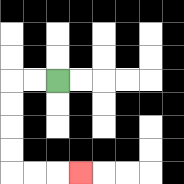{'start': '[2, 3]', 'end': '[3, 7]', 'path_directions': 'L,L,D,D,D,D,R,R,R', 'path_coordinates': '[[2, 3], [1, 3], [0, 3], [0, 4], [0, 5], [0, 6], [0, 7], [1, 7], [2, 7], [3, 7]]'}